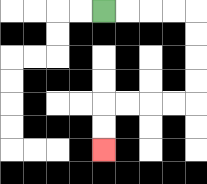{'start': '[4, 0]', 'end': '[4, 6]', 'path_directions': 'R,R,R,R,D,D,D,D,L,L,L,L,D,D', 'path_coordinates': '[[4, 0], [5, 0], [6, 0], [7, 0], [8, 0], [8, 1], [8, 2], [8, 3], [8, 4], [7, 4], [6, 4], [5, 4], [4, 4], [4, 5], [4, 6]]'}